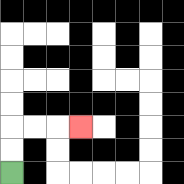{'start': '[0, 7]', 'end': '[3, 5]', 'path_directions': 'U,U,R,R,R', 'path_coordinates': '[[0, 7], [0, 6], [0, 5], [1, 5], [2, 5], [3, 5]]'}